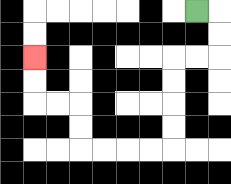{'start': '[8, 0]', 'end': '[1, 2]', 'path_directions': 'R,D,D,L,L,D,D,D,D,L,L,L,L,U,U,L,L,U,U', 'path_coordinates': '[[8, 0], [9, 0], [9, 1], [9, 2], [8, 2], [7, 2], [7, 3], [7, 4], [7, 5], [7, 6], [6, 6], [5, 6], [4, 6], [3, 6], [3, 5], [3, 4], [2, 4], [1, 4], [1, 3], [1, 2]]'}